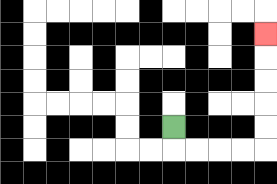{'start': '[7, 5]', 'end': '[11, 1]', 'path_directions': 'D,R,R,R,R,U,U,U,U,U', 'path_coordinates': '[[7, 5], [7, 6], [8, 6], [9, 6], [10, 6], [11, 6], [11, 5], [11, 4], [11, 3], [11, 2], [11, 1]]'}